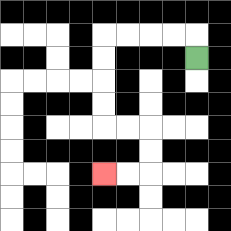{'start': '[8, 2]', 'end': '[4, 7]', 'path_directions': 'U,L,L,L,L,D,D,D,D,R,R,D,D,L,L', 'path_coordinates': '[[8, 2], [8, 1], [7, 1], [6, 1], [5, 1], [4, 1], [4, 2], [4, 3], [4, 4], [4, 5], [5, 5], [6, 5], [6, 6], [6, 7], [5, 7], [4, 7]]'}